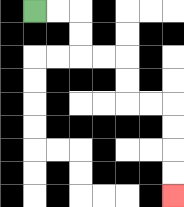{'start': '[1, 0]', 'end': '[7, 8]', 'path_directions': 'R,R,D,D,R,R,D,D,R,R,D,D,D,D', 'path_coordinates': '[[1, 0], [2, 0], [3, 0], [3, 1], [3, 2], [4, 2], [5, 2], [5, 3], [5, 4], [6, 4], [7, 4], [7, 5], [7, 6], [7, 7], [7, 8]]'}